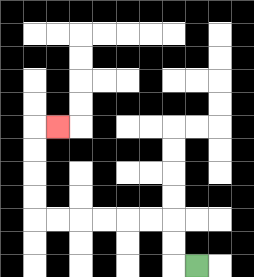{'start': '[8, 11]', 'end': '[2, 5]', 'path_directions': 'L,U,U,L,L,L,L,L,L,U,U,U,U,R', 'path_coordinates': '[[8, 11], [7, 11], [7, 10], [7, 9], [6, 9], [5, 9], [4, 9], [3, 9], [2, 9], [1, 9], [1, 8], [1, 7], [1, 6], [1, 5], [2, 5]]'}